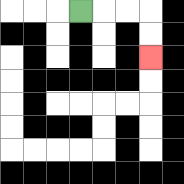{'start': '[3, 0]', 'end': '[6, 2]', 'path_directions': 'R,R,R,D,D', 'path_coordinates': '[[3, 0], [4, 0], [5, 0], [6, 0], [6, 1], [6, 2]]'}